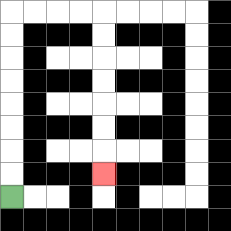{'start': '[0, 8]', 'end': '[4, 7]', 'path_directions': 'U,U,U,U,U,U,U,U,R,R,R,R,D,D,D,D,D,D,D', 'path_coordinates': '[[0, 8], [0, 7], [0, 6], [0, 5], [0, 4], [0, 3], [0, 2], [0, 1], [0, 0], [1, 0], [2, 0], [3, 0], [4, 0], [4, 1], [4, 2], [4, 3], [4, 4], [4, 5], [4, 6], [4, 7]]'}